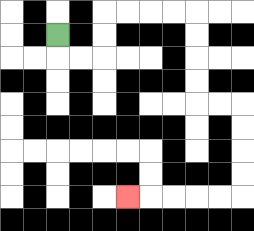{'start': '[2, 1]', 'end': '[5, 8]', 'path_directions': 'D,R,R,U,U,R,R,R,R,D,D,D,D,R,R,D,D,D,D,L,L,L,L,L', 'path_coordinates': '[[2, 1], [2, 2], [3, 2], [4, 2], [4, 1], [4, 0], [5, 0], [6, 0], [7, 0], [8, 0], [8, 1], [8, 2], [8, 3], [8, 4], [9, 4], [10, 4], [10, 5], [10, 6], [10, 7], [10, 8], [9, 8], [8, 8], [7, 8], [6, 8], [5, 8]]'}